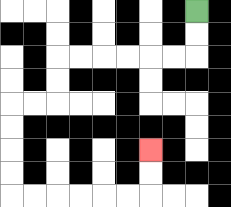{'start': '[8, 0]', 'end': '[6, 6]', 'path_directions': 'D,D,L,L,L,L,L,L,D,D,L,L,D,D,D,D,R,R,R,R,R,R,U,U', 'path_coordinates': '[[8, 0], [8, 1], [8, 2], [7, 2], [6, 2], [5, 2], [4, 2], [3, 2], [2, 2], [2, 3], [2, 4], [1, 4], [0, 4], [0, 5], [0, 6], [0, 7], [0, 8], [1, 8], [2, 8], [3, 8], [4, 8], [5, 8], [6, 8], [6, 7], [6, 6]]'}